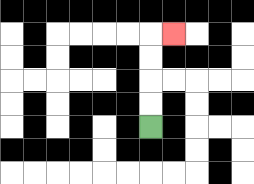{'start': '[6, 5]', 'end': '[7, 1]', 'path_directions': 'U,U,U,U,R', 'path_coordinates': '[[6, 5], [6, 4], [6, 3], [6, 2], [6, 1], [7, 1]]'}